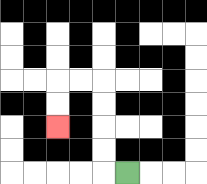{'start': '[5, 7]', 'end': '[2, 5]', 'path_directions': 'L,U,U,U,U,L,L,D,D', 'path_coordinates': '[[5, 7], [4, 7], [4, 6], [4, 5], [4, 4], [4, 3], [3, 3], [2, 3], [2, 4], [2, 5]]'}